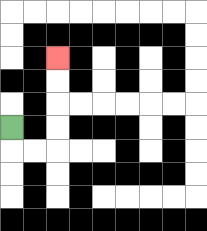{'start': '[0, 5]', 'end': '[2, 2]', 'path_directions': 'D,R,R,U,U,U,U', 'path_coordinates': '[[0, 5], [0, 6], [1, 6], [2, 6], [2, 5], [2, 4], [2, 3], [2, 2]]'}